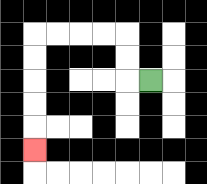{'start': '[6, 3]', 'end': '[1, 6]', 'path_directions': 'L,U,U,L,L,L,L,D,D,D,D,D', 'path_coordinates': '[[6, 3], [5, 3], [5, 2], [5, 1], [4, 1], [3, 1], [2, 1], [1, 1], [1, 2], [1, 3], [1, 4], [1, 5], [1, 6]]'}